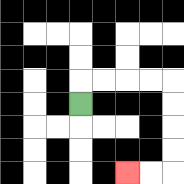{'start': '[3, 4]', 'end': '[5, 7]', 'path_directions': 'U,R,R,R,R,D,D,D,D,L,L', 'path_coordinates': '[[3, 4], [3, 3], [4, 3], [5, 3], [6, 3], [7, 3], [7, 4], [7, 5], [7, 6], [7, 7], [6, 7], [5, 7]]'}